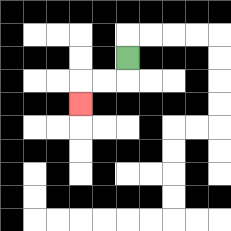{'start': '[5, 2]', 'end': '[3, 4]', 'path_directions': 'D,L,L,D', 'path_coordinates': '[[5, 2], [5, 3], [4, 3], [3, 3], [3, 4]]'}